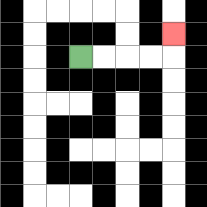{'start': '[3, 2]', 'end': '[7, 1]', 'path_directions': 'R,R,R,R,U', 'path_coordinates': '[[3, 2], [4, 2], [5, 2], [6, 2], [7, 2], [7, 1]]'}